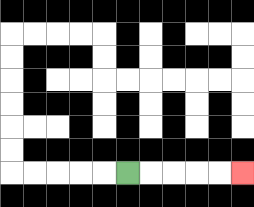{'start': '[5, 7]', 'end': '[10, 7]', 'path_directions': 'R,R,R,R,R', 'path_coordinates': '[[5, 7], [6, 7], [7, 7], [8, 7], [9, 7], [10, 7]]'}